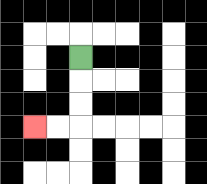{'start': '[3, 2]', 'end': '[1, 5]', 'path_directions': 'D,D,D,L,L', 'path_coordinates': '[[3, 2], [3, 3], [3, 4], [3, 5], [2, 5], [1, 5]]'}